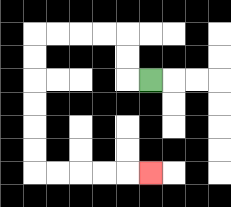{'start': '[6, 3]', 'end': '[6, 7]', 'path_directions': 'L,U,U,L,L,L,L,D,D,D,D,D,D,R,R,R,R,R', 'path_coordinates': '[[6, 3], [5, 3], [5, 2], [5, 1], [4, 1], [3, 1], [2, 1], [1, 1], [1, 2], [1, 3], [1, 4], [1, 5], [1, 6], [1, 7], [2, 7], [3, 7], [4, 7], [5, 7], [6, 7]]'}